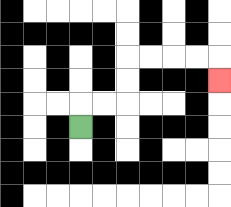{'start': '[3, 5]', 'end': '[9, 3]', 'path_directions': 'U,R,R,U,U,R,R,R,R,D', 'path_coordinates': '[[3, 5], [3, 4], [4, 4], [5, 4], [5, 3], [5, 2], [6, 2], [7, 2], [8, 2], [9, 2], [9, 3]]'}